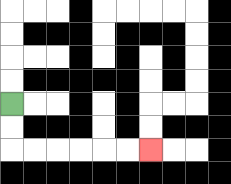{'start': '[0, 4]', 'end': '[6, 6]', 'path_directions': 'D,D,R,R,R,R,R,R', 'path_coordinates': '[[0, 4], [0, 5], [0, 6], [1, 6], [2, 6], [3, 6], [4, 6], [5, 6], [6, 6]]'}